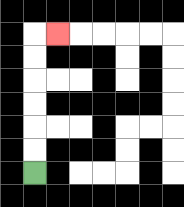{'start': '[1, 7]', 'end': '[2, 1]', 'path_directions': 'U,U,U,U,U,U,R', 'path_coordinates': '[[1, 7], [1, 6], [1, 5], [1, 4], [1, 3], [1, 2], [1, 1], [2, 1]]'}